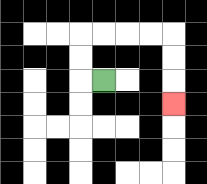{'start': '[4, 3]', 'end': '[7, 4]', 'path_directions': 'L,U,U,R,R,R,R,D,D,D', 'path_coordinates': '[[4, 3], [3, 3], [3, 2], [3, 1], [4, 1], [5, 1], [6, 1], [7, 1], [7, 2], [7, 3], [7, 4]]'}